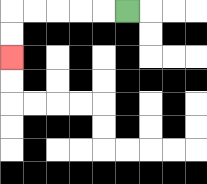{'start': '[5, 0]', 'end': '[0, 2]', 'path_directions': 'L,L,L,L,L,D,D', 'path_coordinates': '[[5, 0], [4, 0], [3, 0], [2, 0], [1, 0], [0, 0], [0, 1], [0, 2]]'}